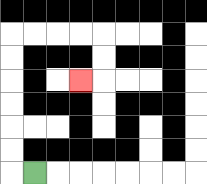{'start': '[1, 7]', 'end': '[3, 3]', 'path_directions': 'L,U,U,U,U,U,U,R,R,R,R,D,D,L', 'path_coordinates': '[[1, 7], [0, 7], [0, 6], [0, 5], [0, 4], [0, 3], [0, 2], [0, 1], [1, 1], [2, 1], [3, 1], [4, 1], [4, 2], [4, 3], [3, 3]]'}